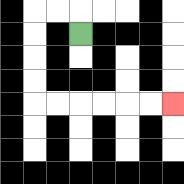{'start': '[3, 1]', 'end': '[7, 4]', 'path_directions': 'U,L,L,D,D,D,D,R,R,R,R,R,R', 'path_coordinates': '[[3, 1], [3, 0], [2, 0], [1, 0], [1, 1], [1, 2], [1, 3], [1, 4], [2, 4], [3, 4], [4, 4], [5, 4], [6, 4], [7, 4]]'}